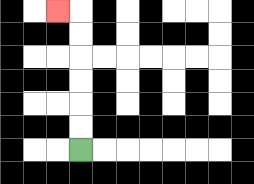{'start': '[3, 6]', 'end': '[2, 0]', 'path_directions': 'U,U,U,U,U,U,L', 'path_coordinates': '[[3, 6], [3, 5], [3, 4], [3, 3], [3, 2], [3, 1], [3, 0], [2, 0]]'}